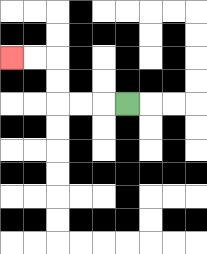{'start': '[5, 4]', 'end': '[0, 2]', 'path_directions': 'L,L,L,U,U,L,L', 'path_coordinates': '[[5, 4], [4, 4], [3, 4], [2, 4], [2, 3], [2, 2], [1, 2], [0, 2]]'}